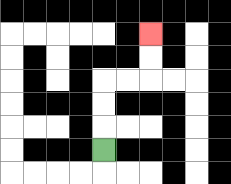{'start': '[4, 6]', 'end': '[6, 1]', 'path_directions': 'U,U,U,R,R,U,U', 'path_coordinates': '[[4, 6], [4, 5], [4, 4], [4, 3], [5, 3], [6, 3], [6, 2], [6, 1]]'}